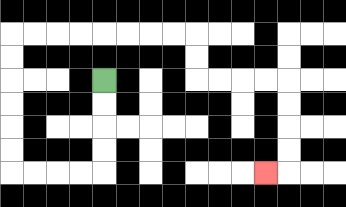{'start': '[4, 3]', 'end': '[11, 7]', 'path_directions': 'D,D,D,D,L,L,L,L,U,U,U,U,U,U,R,R,R,R,R,R,R,R,D,D,R,R,R,R,D,D,D,D,L', 'path_coordinates': '[[4, 3], [4, 4], [4, 5], [4, 6], [4, 7], [3, 7], [2, 7], [1, 7], [0, 7], [0, 6], [0, 5], [0, 4], [0, 3], [0, 2], [0, 1], [1, 1], [2, 1], [3, 1], [4, 1], [5, 1], [6, 1], [7, 1], [8, 1], [8, 2], [8, 3], [9, 3], [10, 3], [11, 3], [12, 3], [12, 4], [12, 5], [12, 6], [12, 7], [11, 7]]'}